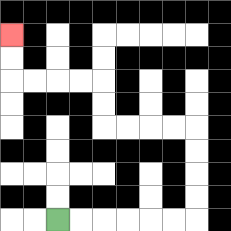{'start': '[2, 9]', 'end': '[0, 1]', 'path_directions': 'R,R,R,R,R,R,U,U,U,U,L,L,L,L,U,U,L,L,L,L,U,U', 'path_coordinates': '[[2, 9], [3, 9], [4, 9], [5, 9], [6, 9], [7, 9], [8, 9], [8, 8], [8, 7], [8, 6], [8, 5], [7, 5], [6, 5], [5, 5], [4, 5], [4, 4], [4, 3], [3, 3], [2, 3], [1, 3], [0, 3], [0, 2], [0, 1]]'}